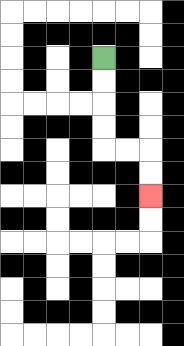{'start': '[4, 2]', 'end': '[6, 8]', 'path_directions': 'D,D,D,D,R,R,D,D', 'path_coordinates': '[[4, 2], [4, 3], [4, 4], [4, 5], [4, 6], [5, 6], [6, 6], [6, 7], [6, 8]]'}